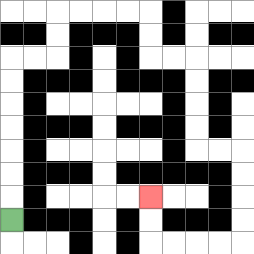{'start': '[0, 9]', 'end': '[6, 8]', 'path_directions': 'U,U,U,U,U,U,U,R,R,U,U,R,R,R,R,D,D,R,R,D,D,D,D,R,R,D,D,D,D,L,L,L,L,U,U', 'path_coordinates': '[[0, 9], [0, 8], [0, 7], [0, 6], [0, 5], [0, 4], [0, 3], [0, 2], [1, 2], [2, 2], [2, 1], [2, 0], [3, 0], [4, 0], [5, 0], [6, 0], [6, 1], [6, 2], [7, 2], [8, 2], [8, 3], [8, 4], [8, 5], [8, 6], [9, 6], [10, 6], [10, 7], [10, 8], [10, 9], [10, 10], [9, 10], [8, 10], [7, 10], [6, 10], [6, 9], [6, 8]]'}